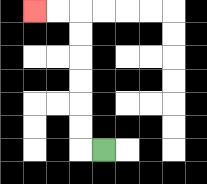{'start': '[4, 6]', 'end': '[1, 0]', 'path_directions': 'L,U,U,U,U,U,U,L,L', 'path_coordinates': '[[4, 6], [3, 6], [3, 5], [3, 4], [3, 3], [3, 2], [3, 1], [3, 0], [2, 0], [1, 0]]'}